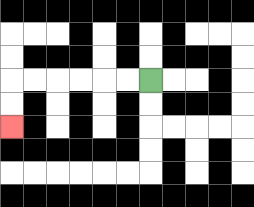{'start': '[6, 3]', 'end': '[0, 5]', 'path_directions': 'L,L,L,L,L,L,D,D', 'path_coordinates': '[[6, 3], [5, 3], [4, 3], [3, 3], [2, 3], [1, 3], [0, 3], [0, 4], [0, 5]]'}